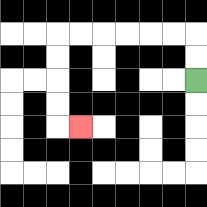{'start': '[8, 3]', 'end': '[3, 5]', 'path_directions': 'U,U,L,L,L,L,L,L,D,D,D,D,R', 'path_coordinates': '[[8, 3], [8, 2], [8, 1], [7, 1], [6, 1], [5, 1], [4, 1], [3, 1], [2, 1], [2, 2], [2, 3], [2, 4], [2, 5], [3, 5]]'}